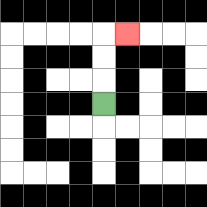{'start': '[4, 4]', 'end': '[5, 1]', 'path_directions': 'U,U,U,R', 'path_coordinates': '[[4, 4], [4, 3], [4, 2], [4, 1], [5, 1]]'}